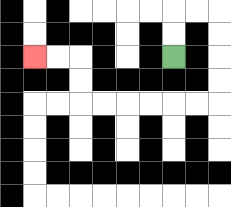{'start': '[7, 2]', 'end': '[1, 2]', 'path_directions': 'U,U,R,R,D,D,D,D,L,L,L,L,L,L,U,U,L,L', 'path_coordinates': '[[7, 2], [7, 1], [7, 0], [8, 0], [9, 0], [9, 1], [9, 2], [9, 3], [9, 4], [8, 4], [7, 4], [6, 4], [5, 4], [4, 4], [3, 4], [3, 3], [3, 2], [2, 2], [1, 2]]'}